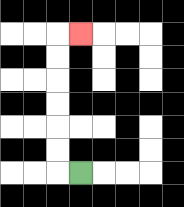{'start': '[3, 7]', 'end': '[3, 1]', 'path_directions': 'L,U,U,U,U,U,U,R', 'path_coordinates': '[[3, 7], [2, 7], [2, 6], [2, 5], [2, 4], [2, 3], [2, 2], [2, 1], [3, 1]]'}